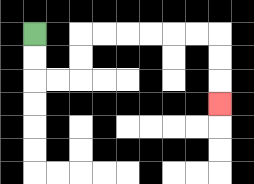{'start': '[1, 1]', 'end': '[9, 4]', 'path_directions': 'D,D,R,R,U,U,R,R,R,R,R,R,D,D,D', 'path_coordinates': '[[1, 1], [1, 2], [1, 3], [2, 3], [3, 3], [3, 2], [3, 1], [4, 1], [5, 1], [6, 1], [7, 1], [8, 1], [9, 1], [9, 2], [9, 3], [9, 4]]'}